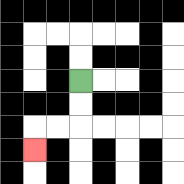{'start': '[3, 3]', 'end': '[1, 6]', 'path_directions': 'D,D,L,L,D', 'path_coordinates': '[[3, 3], [3, 4], [3, 5], [2, 5], [1, 5], [1, 6]]'}